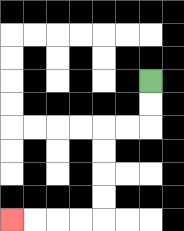{'start': '[6, 3]', 'end': '[0, 9]', 'path_directions': 'D,D,L,L,D,D,D,D,L,L,L,L', 'path_coordinates': '[[6, 3], [6, 4], [6, 5], [5, 5], [4, 5], [4, 6], [4, 7], [4, 8], [4, 9], [3, 9], [2, 9], [1, 9], [0, 9]]'}